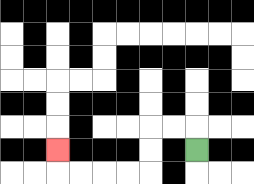{'start': '[8, 6]', 'end': '[2, 6]', 'path_directions': 'U,L,L,D,D,L,L,L,L,U', 'path_coordinates': '[[8, 6], [8, 5], [7, 5], [6, 5], [6, 6], [6, 7], [5, 7], [4, 7], [3, 7], [2, 7], [2, 6]]'}